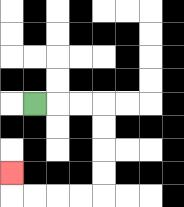{'start': '[1, 4]', 'end': '[0, 7]', 'path_directions': 'R,R,R,D,D,D,D,L,L,L,L,U', 'path_coordinates': '[[1, 4], [2, 4], [3, 4], [4, 4], [4, 5], [4, 6], [4, 7], [4, 8], [3, 8], [2, 8], [1, 8], [0, 8], [0, 7]]'}